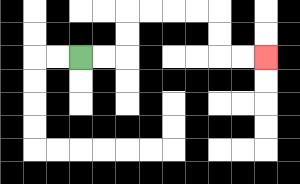{'start': '[3, 2]', 'end': '[11, 2]', 'path_directions': 'R,R,U,U,R,R,R,R,D,D,R,R', 'path_coordinates': '[[3, 2], [4, 2], [5, 2], [5, 1], [5, 0], [6, 0], [7, 0], [8, 0], [9, 0], [9, 1], [9, 2], [10, 2], [11, 2]]'}